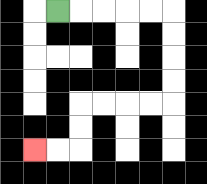{'start': '[2, 0]', 'end': '[1, 6]', 'path_directions': 'R,R,R,R,R,D,D,D,D,L,L,L,L,D,D,L,L', 'path_coordinates': '[[2, 0], [3, 0], [4, 0], [5, 0], [6, 0], [7, 0], [7, 1], [7, 2], [7, 3], [7, 4], [6, 4], [5, 4], [4, 4], [3, 4], [3, 5], [3, 6], [2, 6], [1, 6]]'}